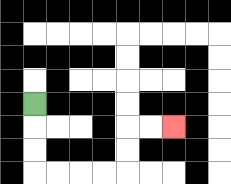{'start': '[1, 4]', 'end': '[7, 5]', 'path_directions': 'D,D,D,R,R,R,R,U,U,R,R', 'path_coordinates': '[[1, 4], [1, 5], [1, 6], [1, 7], [2, 7], [3, 7], [4, 7], [5, 7], [5, 6], [5, 5], [6, 5], [7, 5]]'}